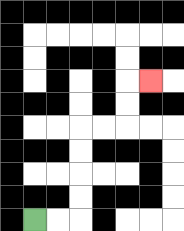{'start': '[1, 9]', 'end': '[6, 3]', 'path_directions': 'R,R,U,U,U,U,R,R,U,U,R', 'path_coordinates': '[[1, 9], [2, 9], [3, 9], [3, 8], [3, 7], [3, 6], [3, 5], [4, 5], [5, 5], [5, 4], [5, 3], [6, 3]]'}